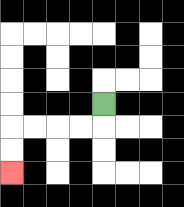{'start': '[4, 4]', 'end': '[0, 7]', 'path_directions': 'D,L,L,L,L,D,D', 'path_coordinates': '[[4, 4], [4, 5], [3, 5], [2, 5], [1, 5], [0, 5], [0, 6], [0, 7]]'}